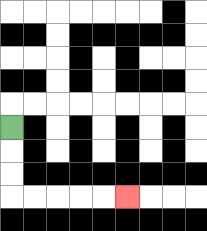{'start': '[0, 5]', 'end': '[5, 8]', 'path_directions': 'D,D,D,R,R,R,R,R', 'path_coordinates': '[[0, 5], [0, 6], [0, 7], [0, 8], [1, 8], [2, 8], [3, 8], [4, 8], [5, 8]]'}